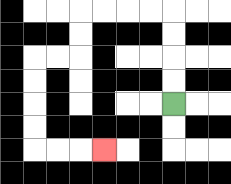{'start': '[7, 4]', 'end': '[4, 6]', 'path_directions': 'U,U,U,U,L,L,L,L,D,D,L,L,D,D,D,D,R,R,R', 'path_coordinates': '[[7, 4], [7, 3], [7, 2], [7, 1], [7, 0], [6, 0], [5, 0], [4, 0], [3, 0], [3, 1], [3, 2], [2, 2], [1, 2], [1, 3], [1, 4], [1, 5], [1, 6], [2, 6], [3, 6], [4, 6]]'}